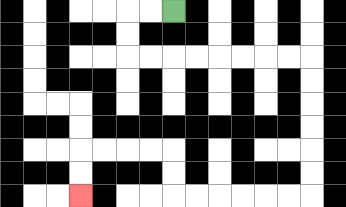{'start': '[7, 0]', 'end': '[3, 8]', 'path_directions': 'L,L,D,D,R,R,R,R,R,R,R,R,D,D,D,D,D,D,L,L,L,L,L,L,U,U,L,L,L,L,D,D', 'path_coordinates': '[[7, 0], [6, 0], [5, 0], [5, 1], [5, 2], [6, 2], [7, 2], [8, 2], [9, 2], [10, 2], [11, 2], [12, 2], [13, 2], [13, 3], [13, 4], [13, 5], [13, 6], [13, 7], [13, 8], [12, 8], [11, 8], [10, 8], [9, 8], [8, 8], [7, 8], [7, 7], [7, 6], [6, 6], [5, 6], [4, 6], [3, 6], [3, 7], [3, 8]]'}